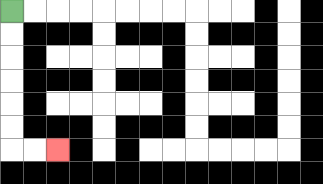{'start': '[0, 0]', 'end': '[2, 6]', 'path_directions': 'D,D,D,D,D,D,R,R', 'path_coordinates': '[[0, 0], [0, 1], [0, 2], [0, 3], [0, 4], [0, 5], [0, 6], [1, 6], [2, 6]]'}